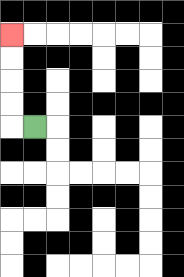{'start': '[1, 5]', 'end': '[0, 1]', 'path_directions': 'L,U,U,U,U', 'path_coordinates': '[[1, 5], [0, 5], [0, 4], [0, 3], [0, 2], [0, 1]]'}